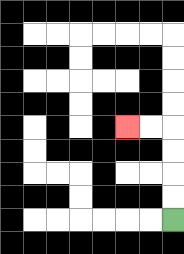{'start': '[7, 9]', 'end': '[5, 5]', 'path_directions': 'U,U,U,U,L,L', 'path_coordinates': '[[7, 9], [7, 8], [7, 7], [7, 6], [7, 5], [6, 5], [5, 5]]'}